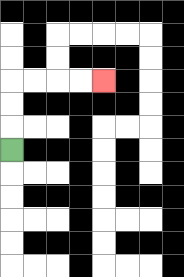{'start': '[0, 6]', 'end': '[4, 3]', 'path_directions': 'U,U,U,R,R,R,R', 'path_coordinates': '[[0, 6], [0, 5], [0, 4], [0, 3], [1, 3], [2, 3], [3, 3], [4, 3]]'}